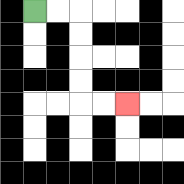{'start': '[1, 0]', 'end': '[5, 4]', 'path_directions': 'R,R,D,D,D,D,R,R', 'path_coordinates': '[[1, 0], [2, 0], [3, 0], [3, 1], [3, 2], [3, 3], [3, 4], [4, 4], [5, 4]]'}